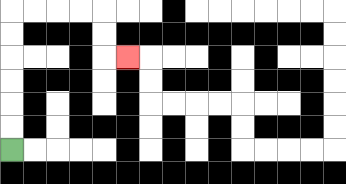{'start': '[0, 6]', 'end': '[5, 2]', 'path_directions': 'U,U,U,U,U,U,R,R,R,R,D,D,R', 'path_coordinates': '[[0, 6], [0, 5], [0, 4], [0, 3], [0, 2], [0, 1], [0, 0], [1, 0], [2, 0], [3, 0], [4, 0], [4, 1], [4, 2], [5, 2]]'}